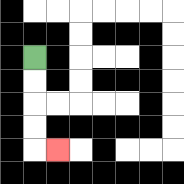{'start': '[1, 2]', 'end': '[2, 6]', 'path_directions': 'D,D,D,D,R', 'path_coordinates': '[[1, 2], [1, 3], [1, 4], [1, 5], [1, 6], [2, 6]]'}